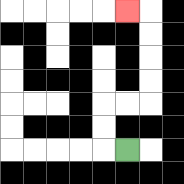{'start': '[5, 6]', 'end': '[5, 0]', 'path_directions': 'L,U,U,R,R,U,U,U,U,L', 'path_coordinates': '[[5, 6], [4, 6], [4, 5], [4, 4], [5, 4], [6, 4], [6, 3], [6, 2], [6, 1], [6, 0], [5, 0]]'}